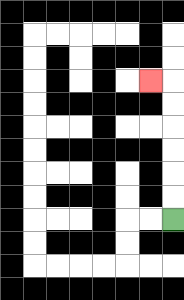{'start': '[7, 9]', 'end': '[6, 3]', 'path_directions': 'U,U,U,U,U,U,L', 'path_coordinates': '[[7, 9], [7, 8], [7, 7], [7, 6], [7, 5], [7, 4], [7, 3], [6, 3]]'}